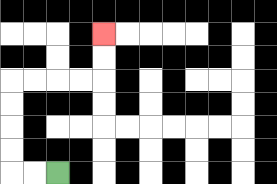{'start': '[2, 7]', 'end': '[4, 1]', 'path_directions': 'L,L,U,U,U,U,R,R,R,R,U,U', 'path_coordinates': '[[2, 7], [1, 7], [0, 7], [0, 6], [0, 5], [0, 4], [0, 3], [1, 3], [2, 3], [3, 3], [4, 3], [4, 2], [4, 1]]'}